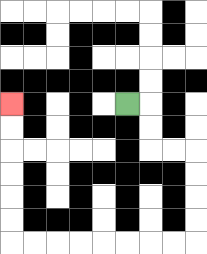{'start': '[5, 4]', 'end': '[0, 4]', 'path_directions': 'R,D,D,R,R,D,D,D,D,L,L,L,L,L,L,L,L,U,U,U,U,U,U', 'path_coordinates': '[[5, 4], [6, 4], [6, 5], [6, 6], [7, 6], [8, 6], [8, 7], [8, 8], [8, 9], [8, 10], [7, 10], [6, 10], [5, 10], [4, 10], [3, 10], [2, 10], [1, 10], [0, 10], [0, 9], [0, 8], [0, 7], [0, 6], [0, 5], [0, 4]]'}